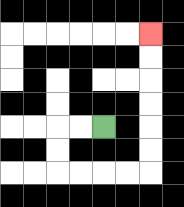{'start': '[4, 5]', 'end': '[6, 1]', 'path_directions': 'L,L,D,D,R,R,R,R,U,U,U,U,U,U', 'path_coordinates': '[[4, 5], [3, 5], [2, 5], [2, 6], [2, 7], [3, 7], [4, 7], [5, 7], [6, 7], [6, 6], [6, 5], [6, 4], [6, 3], [6, 2], [6, 1]]'}